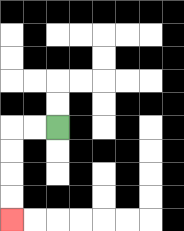{'start': '[2, 5]', 'end': '[0, 9]', 'path_directions': 'L,L,D,D,D,D', 'path_coordinates': '[[2, 5], [1, 5], [0, 5], [0, 6], [0, 7], [0, 8], [0, 9]]'}